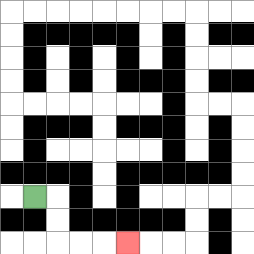{'start': '[1, 8]', 'end': '[5, 10]', 'path_directions': 'R,D,D,R,R,R', 'path_coordinates': '[[1, 8], [2, 8], [2, 9], [2, 10], [3, 10], [4, 10], [5, 10]]'}